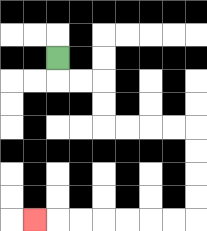{'start': '[2, 2]', 'end': '[1, 9]', 'path_directions': 'D,R,R,D,D,R,R,R,R,D,D,D,D,L,L,L,L,L,L,L', 'path_coordinates': '[[2, 2], [2, 3], [3, 3], [4, 3], [4, 4], [4, 5], [5, 5], [6, 5], [7, 5], [8, 5], [8, 6], [8, 7], [8, 8], [8, 9], [7, 9], [6, 9], [5, 9], [4, 9], [3, 9], [2, 9], [1, 9]]'}